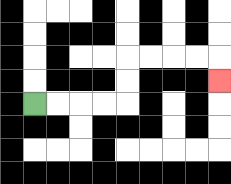{'start': '[1, 4]', 'end': '[9, 3]', 'path_directions': 'R,R,R,R,U,U,R,R,R,R,D', 'path_coordinates': '[[1, 4], [2, 4], [3, 4], [4, 4], [5, 4], [5, 3], [5, 2], [6, 2], [7, 2], [8, 2], [9, 2], [9, 3]]'}